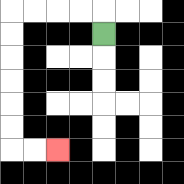{'start': '[4, 1]', 'end': '[2, 6]', 'path_directions': 'U,L,L,L,L,D,D,D,D,D,D,R,R', 'path_coordinates': '[[4, 1], [4, 0], [3, 0], [2, 0], [1, 0], [0, 0], [0, 1], [0, 2], [0, 3], [0, 4], [0, 5], [0, 6], [1, 6], [2, 6]]'}